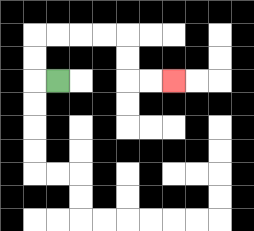{'start': '[2, 3]', 'end': '[7, 3]', 'path_directions': 'L,U,U,R,R,R,R,D,D,R,R', 'path_coordinates': '[[2, 3], [1, 3], [1, 2], [1, 1], [2, 1], [3, 1], [4, 1], [5, 1], [5, 2], [5, 3], [6, 3], [7, 3]]'}